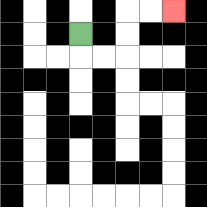{'start': '[3, 1]', 'end': '[7, 0]', 'path_directions': 'D,R,R,U,U,R,R', 'path_coordinates': '[[3, 1], [3, 2], [4, 2], [5, 2], [5, 1], [5, 0], [6, 0], [7, 0]]'}